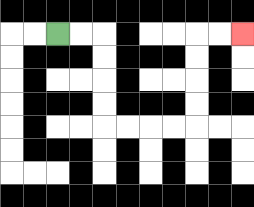{'start': '[2, 1]', 'end': '[10, 1]', 'path_directions': 'R,R,D,D,D,D,R,R,R,R,U,U,U,U,R,R', 'path_coordinates': '[[2, 1], [3, 1], [4, 1], [4, 2], [4, 3], [4, 4], [4, 5], [5, 5], [6, 5], [7, 5], [8, 5], [8, 4], [8, 3], [8, 2], [8, 1], [9, 1], [10, 1]]'}